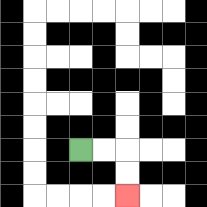{'start': '[3, 6]', 'end': '[5, 8]', 'path_directions': 'R,R,D,D', 'path_coordinates': '[[3, 6], [4, 6], [5, 6], [5, 7], [5, 8]]'}